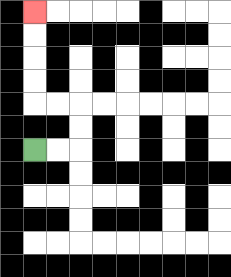{'start': '[1, 6]', 'end': '[1, 0]', 'path_directions': 'R,R,U,U,L,L,U,U,U,U', 'path_coordinates': '[[1, 6], [2, 6], [3, 6], [3, 5], [3, 4], [2, 4], [1, 4], [1, 3], [1, 2], [1, 1], [1, 0]]'}